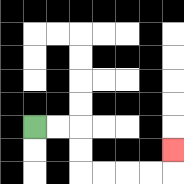{'start': '[1, 5]', 'end': '[7, 6]', 'path_directions': 'R,R,D,D,R,R,R,R,U', 'path_coordinates': '[[1, 5], [2, 5], [3, 5], [3, 6], [3, 7], [4, 7], [5, 7], [6, 7], [7, 7], [7, 6]]'}